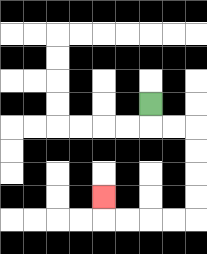{'start': '[6, 4]', 'end': '[4, 8]', 'path_directions': 'D,R,R,D,D,D,D,L,L,L,L,U', 'path_coordinates': '[[6, 4], [6, 5], [7, 5], [8, 5], [8, 6], [8, 7], [8, 8], [8, 9], [7, 9], [6, 9], [5, 9], [4, 9], [4, 8]]'}